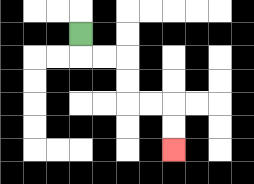{'start': '[3, 1]', 'end': '[7, 6]', 'path_directions': 'D,R,R,D,D,R,R,D,D', 'path_coordinates': '[[3, 1], [3, 2], [4, 2], [5, 2], [5, 3], [5, 4], [6, 4], [7, 4], [7, 5], [7, 6]]'}